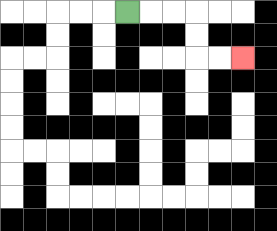{'start': '[5, 0]', 'end': '[10, 2]', 'path_directions': 'R,R,R,D,D,R,R', 'path_coordinates': '[[5, 0], [6, 0], [7, 0], [8, 0], [8, 1], [8, 2], [9, 2], [10, 2]]'}